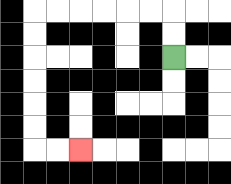{'start': '[7, 2]', 'end': '[3, 6]', 'path_directions': 'U,U,L,L,L,L,L,L,D,D,D,D,D,D,R,R', 'path_coordinates': '[[7, 2], [7, 1], [7, 0], [6, 0], [5, 0], [4, 0], [3, 0], [2, 0], [1, 0], [1, 1], [1, 2], [1, 3], [1, 4], [1, 5], [1, 6], [2, 6], [3, 6]]'}